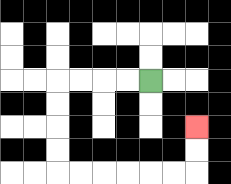{'start': '[6, 3]', 'end': '[8, 5]', 'path_directions': 'L,L,L,L,D,D,D,D,R,R,R,R,R,R,U,U', 'path_coordinates': '[[6, 3], [5, 3], [4, 3], [3, 3], [2, 3], [2, 4], [2, 5], [2, 6], [2, 7], [3, 7], [4, 7], [5, 7], [6, 7], [7, 7], [8, 7], [8, 6], [8, 5]]'}